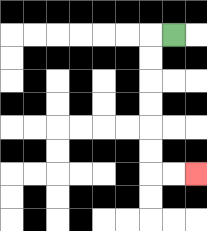{'start': '[7, 1]', 'end': '[8, 7]', 'path_directions': 'L,D,D,D,D,D,D,R,R', 'path_coordinates': '[[7, 1], [6, 1], [6, 2], [6, 3], [6, 4], [6, 5], [6, 6], [6, 7], [7, 7], [8, 7]]'}